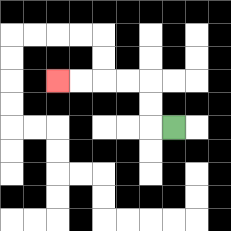{'start': '[7, 5]', 'end': '[2, 3]', 'path_directions': 'L,U,U,L,L,L,L', 'path_coordinates': '[[7, 5], [6, 5], [6, 4], [6, 3], [5, 3], [4, 3], [3, 3], [2, 3]]'}